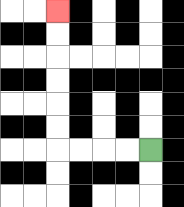{'start': '[6, 6]', 'end': '[2, 0]', 'path_directions': 'L,L,L,L,U,U,U,U,U,U', 'path_coordinates': '[[6, 6], [5, 6], [4, 6], [3, 6], [2, 6], [2, 5], [2, 4], [2, 3], [2, 2], [2, 1], [2, 0]]'}